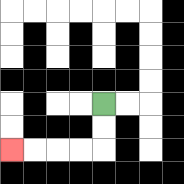{'start': '[4, 4]', 'end': '[0, 6]', 'path_directions': 'D,D,L,L,L,L', 'path_coordinates': '[[4, 4], [4, 5], [4, 6], [3, 6], [2, 6], [1, 6], [0, 6]]'}